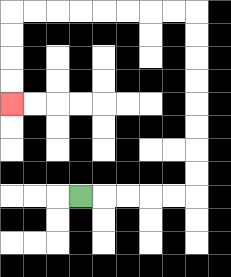{'start': '[3, 8]', 'end': '[0, 4]', 'path_directions': 'R,R,R,R,R,U,U,U,U,U,U,U,U,L,L,L,L,L,L,L,L,D,D,D,D', 'path_coordinates': '[[3, 8], [4, 8], [5, 8], [6, 8], [7, 8], [8, 8], [8, 7], [8, 6], [8, 5], [8, 4], [8, 3], [8, 2], [8, 1], [8, 0], [7, 0], [6, 0], [5, 0], [4, 0], [3, 0], [2, 0], [1, 0], [0, 0], [0, 1], [0, 2], [0, 3], [0, 4]]'}